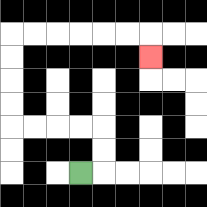{'start': '[3, 7]', 'end': '[6, 2]', 'path_directions': 'R,U,U,L,L,L,L,U,U,U,U,R,R,R,R,R,R,D', 'path_coordinates': '[[3, 7], [4, 7], [4, 6], [4, 5], [3, 5], [2, 5], [1, 5], [0, 5], [0, 4], [0, 3], [0, 2], [0, 1], [1, 1], [2, 1], [3, 1], [4, 1], [5, 1], [6, 1], [6, 2]]'}